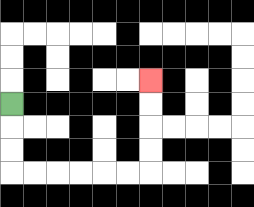{'start': '[0, 4]', 'end': '[6, 3]', 'path_directions': 'D,D,D,R,R,R,R,R,R,U,U,U,U', 'path_coordinates': '[[0, 4], [0, 5], [0, 6], [0, 7], [1, 7], [2, 7], [3, 7], [4, 7], [5, 7], [6, 7], [6, 6], [6, 5], [6, 4], [6, 3]]'}